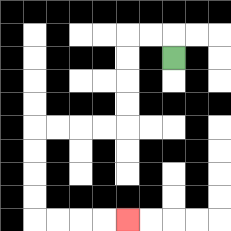{'start': '[7, 2]', 'end': '[5, 9]', 'path_directions': 'U,L,L,D,D,D,D,L,L,L,L,D,D,D,D,R,R,R,R', 'path_coordinates': '[[7, 2], [7, 1], [6, 1], [5, 1], [5, 2], [5, 3], [5, 4], [5, 5], [4, 5], [3, 5], [2, 5], [1, 5], [1, 6], [1, 7], [1, 8], [1, 9], [2, 9], [3, 9], [4, 9], [5, 9]]'}